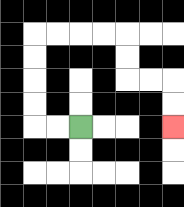{'start': '[3, 5]', 'end': '[7, 5]', 'path_directions': 'L,L,U,U,U,U,R,R,R,R,D,D,R,R,D,D', 'path_coordinates': '[[3, 5], [2, 5], [1, 5], [1, 4], [1, 3], [1, 2], [1, 1], [2, 1], [3, 1], [4, 1], [5, 1], [5, 2], [5, 3], [6, 3], [7, 3], [7, 4], [7, 5]]'}